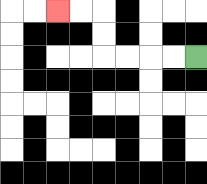{'start': '[8, 2]', 'end': '[2, 0]', 'path_directions': 'L,L,L,L,U,U,L,L', 'path_coordinates': '[[8, 2], [7, 2], [6, 2], [5, 2], [4, 2], [4, 1], [4, 0], [3, 0], [2, 0]]'}